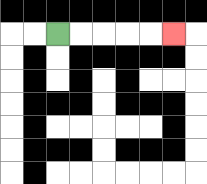{'start': '[2, 1]', 'end': '[7, 1]', 'path_directions': 'R,R,R,R,R', 'path_coordinates': '[[2, 1], [3, 1], [4, 1], [5, 1], [6, 1], [7, 1]]'}